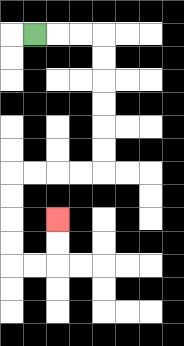{'start': '[1, 1]', 'end': '[2, 9]', 'path_directions': 'R,R,R,D,D,D,D,D,D,L,L,L,L,D,D,D,D,R,R,U,U', 'path_coordinates': '[[1, 1], [2, 1], [3, 1], [4, 1], [4, 2], [4, 3], [4, 4], [4, 5], [4, 6], [4, 7], [3, 7], [2, 7], [1, 7], [0, 7], [0, 8], [0, 9], [0, 10], [0, 11], [1, 11], [2, 11], [2, 10], [2, 9]]'}